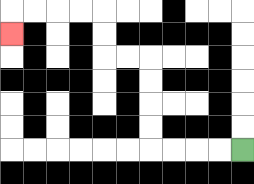{'start': '[10, 6]', 'end': '[0, 1]', 'path_directions': 'L,L,L,L,U,U,U,U,L,L,U,U,L,L,L,L,D', 'path_coordinates': '[[10, 6], [9, 6], [8, 6], [7, 6], [6, 6], [6, 5], [6, 4], [6, 3], [6, 2], [5, 2], [4, 2], [4, 1], [4, 0], [3, 0], [2, 0], [1, 0], [0, 0], [0, 1]]'}